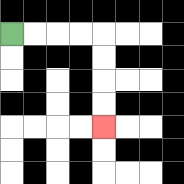{'start': '[0, 1]', 'end': '[4, 5]', 'path_directions': 'R,R,R,R,D,D,D,D', 'path_coordinates': '[[0, 1], [1, 1], [2, 1], [3, 1], [4, 1], [4, 2], [4, 3], [4, 4], [4, 5]]'}